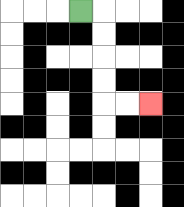{'start': '[3, 0]', 'end': '[6, 4]', 'path_directions': 'R,D,D,D,D,R,R', 'path_coordinates': '[[3, 0], [4, 0], [4, 1], [4, 2], [4, 3], [4, 4], [5, 4], [6, 4]]'}